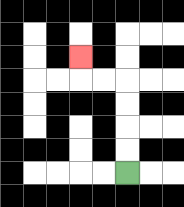{'start': '[5, 7]', 'end': '[3, 2]', 'path_directions': 'U,U,U,U,L,L,U', 'path_coordinates': '[[5, 7], [5, 6], [5, 5], [5, 4], [5, 3], [4, 3], [3, 3], [3, 2]]'}